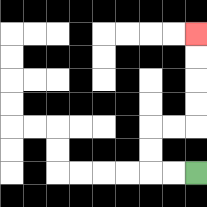{'start': '[8, 7]', 'end': '[8, 1]', 'path_directions': 'L,L,U,U,R,R,U,U,U,U', 'path_coordinates': '[[8, 7], [7, 7], [6, 7], [6, 6], [6, 5], [7, 5], [8, 5], [8, 4], [8, 3], [8, 2], [8, 1]]'}